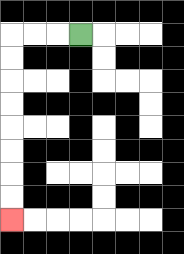{'start': '[3, 1]', 'end': '[0, 9]', 'path_directions': 'L,L,L,D,D,D,D,D,D,D,D', 'path_coordinates': '[[3, 1], [2, 1], [1, 1], [0, 1], [0, 2], [0, 3], [0, 4], [0, 5], [0, 6], [0, 7], [0, 8], [0, 9]]'}